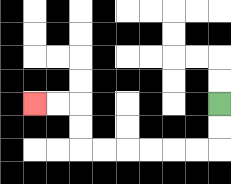{'start': '[9, 4]', 'end': '[1, 4]', 'path_directions': 'D,D,L,L,L,L,L,L,U,U,L,L', 'path_coordinates': '[[9, 4], [9, 5], [9, 6], [8, 6], [7, 6], [6, 6], [5, 6], [4, 6], [3, 6], [3, 5], [3, 4], [2, 4], [1, 4]]'}